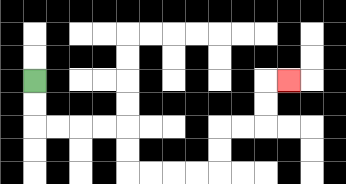{'start': '[1, 3]', 'end': '[12, 3]', 'path_directions': 'D,D,R,R,R,R,D,D,R,R,R,R,U,U,R,R,U,U,R', 'path_coordinates': '[[1, 3], [1, 4], [1, 5], [2, 5], [3, 5], [4, 5], [5, 5], [5, 6], [5, 7], [6, 7], [7, 7], [8, 7], [9, 7], [9, 6], [9, 5], [10, 5], [11, 5], [11, 4], [11, 3], [12, 3]]'}